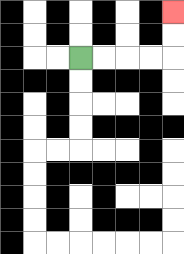{'start': '[3, 2]', 'end': '[7, 0]', 'path_directions': 'R,R,R,R,U,U', 'path_coordinates': '[[3, 2], [4, 2], [5, 2], [6, 2], [7, 2], [7, 1], [7, 0]]'}